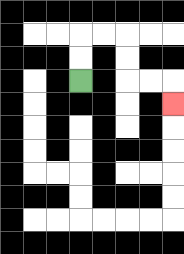{'start': '[3, 3]', 'end': '[7, 4]', 'path_directions': 'U,U,R,R,D,D,R,R,D', 'path_coordinates': '[[3, 3], [3, 2], [3, 1], [4, 1], [5, 1], [5, 2], [5, 3], [6, 3], [7, 3], [7, 4]]'}